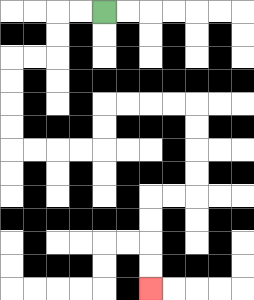{'start': '[4, 0]', 'end': '[6, 12]', 'path_directions': 'L,L,D,D,L,L,D,D,D,D,R,R,R,R,U,U,R,R,R,R,D,D,D,D,L,L,D,D,D,D', 'path_coordinates': '[[4, 0], [3, 0], [2, 0], [2, 1], [2, 2], [1, 2], [0, 2], [0, 3], [0, 4], [0, 5], [0, 6], [1, 6], [2, 6], [3, 6], [4, 6], [4, 5], [4, 4], [5, 4], [6, 4], [7, 4], [8, 4], [8, 5], [8, 6], [8, 7], [8, 8], [7, 8], [6, 8], [6, 9], [6, 10], [6, 11], [6, 12]]'}